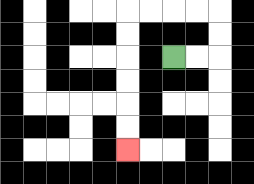{'start': '[7, 2]', 'end': '[5, 6]', 'path_directions': 'R,R,U,U,L,L,L,L,D,D,D,D,D,D', 'path_coordinates': '[[7, 2], [8, 2], [9, 2], [9, 1], [9, 0], [8, 0], [7, 0], [6, 0], [5, 0], [5, 1], [5, 2], [5, 3], [5, 4], [5, 5], [5, 6]]'}